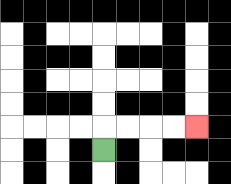{'start': '[4, 6]', 'end': '[8, 5]', 'path_directions': 'U,R,R,R,R', 'path_coordinates': '[[4, 6], [4, 5], [5, 5], [6, 5], [7, 5], [8, 5]]'}